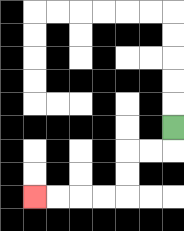{'start': '[7, 5]', 'end': '[1, 8]', 'path_directions': 'D,L,L,D,D,L,L,L,L', 'path_coordinates': '[[7, 5], [7, 6], [6, 6], [5, 6], [5, 7], [5, 8], [4, 8], [3, 8], [2, 8], [1, 8]]'}